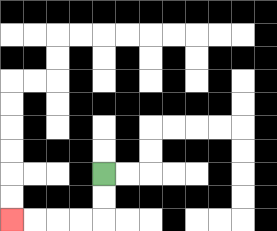{'start': '[4, 7]', 'end': '[0, 9]', 'path_directions': 'D,D,L,L,L,L', 'path_coordinates': '[[4, 7], [4, 8], [4, 9], [3, 9], [2, 9], [1, 9], [0, 9]]'}